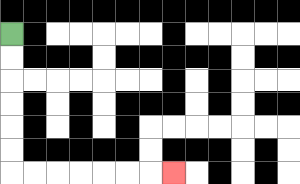{'start': '[0, 1]', 'end': '[7, 7]', 'path_directions': 'D,D,D,D,D,D,R,R,R,R,R,R,R', 'path_coordinates': '[[0, 1], [0, 2], [0, 3], [0, 4], [0, 5], [0, 6], [0, 7], [1, 7], [2, 7], [3, 7], [4, 7], [5, 7], [6, 7], [7, 7]]'}